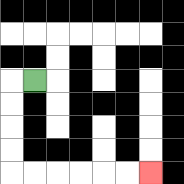{'start': '[1, 3]', 'end': '[6, 7]', 'path_directions': 'L,D,D,D,D,R,R,R,R,R,R', 'path_coordinates': '[[1, 3], [0, 3], [0, 4], [0, 5], [0, 6], [0, 7], [1, 7], [2, 7], [3, 7], [4, 7], [5, 7], [6, 7]]'}